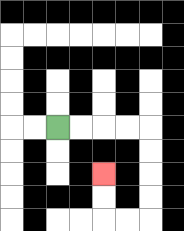{'start': '[2, 5]', 'end': '[4, 7]', 'path_directions': 'R,R,R,R,D,D,D,D,L,L,U,U', 'path_coordinates': '[[2, 5], [3, 5], [4, 5], [5, 5], [6, 5], [6, 6], [6, 7], [6, 8], [6, 9], [5, 9], [4, 9], [4, 8], [4, 7]]'}